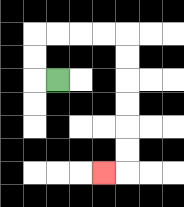{'start': '[2, 3]', 'end': '[4, 7]', 'path_directions': 'L,U,U,R,R,R,R,D,D,D,D,D,D,L', 'path_coordinates': '[[2, 3], [1, 3], [1, 2], [1, 1], [2, 1], [3, 1], [4, 1], [5, 1], [5, 2], [5, 3], [5, 4], [5, 5], [5, 6], [5, 7], [4, 7]]'}